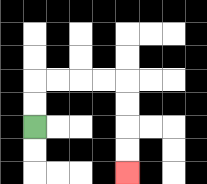{'start': '[1, 5]', 'end': '[5, 7]', 'path_directions': 'U,U,R,R,R,R,D,D,D,D', 'path_coordinates': '[[1, 5], [1, 4], [1, 3], [2, 3], [3, 3], [4, 3], [5, 3], [5, 4], [5, 5], [5, 6], [5, 7]]'}